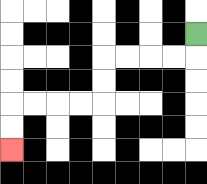{'start': '[8, 1]', 'end': '[0, 6]', 'path_directions': 'D,L,L,L,L,D,D,L,L,L,L,D,D', 'path_coordinates': '[[8, 1], [8, 2], [7, 2], [6, 2], [5, 2], [4, 2], [4, 3], [4, 4], [3, 4], [2, 4], [1, 4], [0, 4], [0, 5], [0, 6]]'}